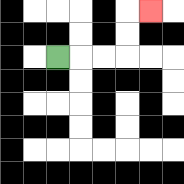{'start': '[2, 2]', 'end': '[6, 0]', 'path_directions': 'R,R,R,U,U,R', 'path_coordinates': '[[2, 2], [3, 2], [4, 2], [5, 2], [5, 1], [5, 0], [6, 0]]'}